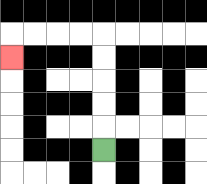{'start': '[4, 6]', 'end': '[0, 2]', 'path_directions': 'U,U,U,U,U,L,L,L,L,D', 'path_coordinates': '[[4, 6], [4, 5], [4, 4], [4, 3], [4, 2], [4, 1], [3, 1], [2, 1], [1, 1], [0, 1], [0, 2]]'}